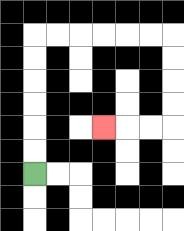{'start': '[1, 7]', 'end': '[4, 5]', 'path_directions': 'U,U,U,U,U,U,R,R,R,R,R,R,D,D,D,D,L,L,L', 'path_coordinates': '[[1, 7], [1, 6], [1, 5], [1, 4], [1, 3], [1, 2], [1, 1], [2, 1], [3, 1], [4, 1], [5, 1], [6, 1], [7, 1], [7, 2], [7, 3], [7, 4], [7, 5], [6, 5], [5, 5], [4, 5]]'}